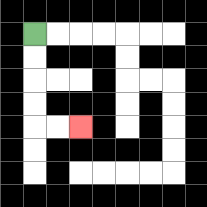{'start': '[1, 1]', 'end': '[3, 5]', 'path_directions': 'D,D,D,D,R,R', 'path_coordinates': '[[1, 1], [1, 2], [1, 3], [1, 4], [1, 5], [2, 5], [3, 5]]'}